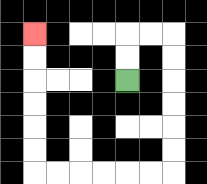{'start': '[5, 3]', 'end': '[1, 1]', 'path_directions': 'U,U,R,R,D,D,D,D,D,D,L,L,L,L,L,L,U,U,U,U,U,U', 'path_coordinates': '[[5, 3], [5, 2], [5, 1], [6, 1], [7, 1], [7, 2], [7, 3], [7, 4], [7, 5], [7, 6], [7, 7], [6, 7], [5, 7], [4, 7], [3, 7], [2, 7], [1, 7], [1, 6], [1, 5], [1, 4], [1, 3], [1, 2], [1, 1]]'}